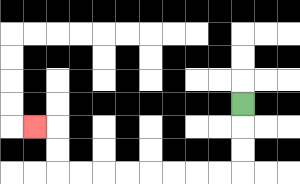{'start': '[10, 4]', 'end': '[1, 5]', 'path_directions': 'D,D,D,L,L,L,L,L,L,L,L,U,U,L', 'path_coordinates': '[[10, 4], [10, 5], [10, 6], [10, 7], [9, 7], [8, 7], [7, 7], [6, 7], [5, 7], [4, 7], [3, 7], [2, 7], [2, 6], [2, 5], [1, 5]]'}